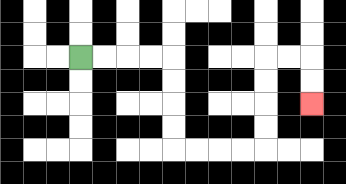{'start': '[3, 2]', 'end': '[13, 4]', 'path_directions': 'R,R,R,R,D,D,D,D,R,R,R,R,U,U,U,U,R,R,D,D', 'path_coordinates': '[[3, 2], [4, 2], [5, 2], [6, 2], [7, 2], [7, 3], [7, 4], [7, 5], [7, 6], [8, 6], [9, 6], [10, 6], [11, 6], [11, 5], [11, 4], [11, 3], [11, 2], [12, 2], [13, 2], [13, 3], [13, 4]]'}